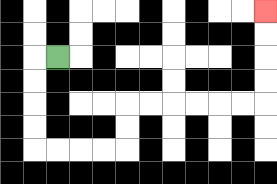{'start': '[2, 2]', 'end': '[11, 0]', 'path_directions': 'L,D,D,D,D,R,R,R,R,U,U,R,R,R,R,R,R,U,U,U,U', 'path_coordinates': '[[2, 2], [1, 2], [1, 3], [1, 4], [1, 5], [1, 6], [2, 6], [3, 6], [4, 6], [5, 6], [5, 5], [5, 4], [6, 4], [7, 4], [8, 4], [9, 4], [10, 4], [11, 4], [11, 3], [11, 2], [11, 1], [11, 0]]'}